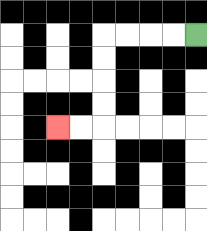{'start': '[8, 1]', 'end': '[2, 5]', 'path_directions': 'L,L,L,L,D,D,D,D,L,L', 'path_coordinates': '[[8, 1], [7, 1], [6, 1], [5, 1], [4, 1], [4, 2], [4, 3], [4, 4], [4, 5], [3, 5], [2, 5]]'}